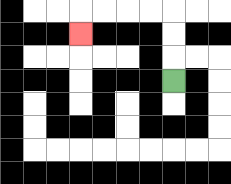{'start': '[7, 3]', 'end': '[3, 1]', 'path_directions': 'U,U,U,L,L,L,L,D', 'path_coordinates': '[[7, 3], [7, 2], [7, 1], [7, 0], [6, 0], [5, 0], [4, 0], [3, 0], [3, 1]]'}